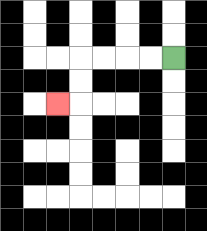{'start': '[7, 2]', 'end': '[2, 4]', 'path_directions': 'L,L,L,L,D,D,L', 'path_coordinates': '[[7, 2], [6, 2], [5, 2], [4, 2], [3, 2], [3, 3], [3, 4], [2, 4]]'}